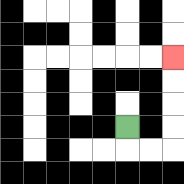{'start': '[5, 5]', 'end': '[7, 2]', 'path_directions': 'D,R,R,U,U,U,U', 'path_coordinates': '[[5, 5], [5, 6], [6, 6], [7, 6], [7, 5], [7, 4], [7, 3], [7, 2]]'}